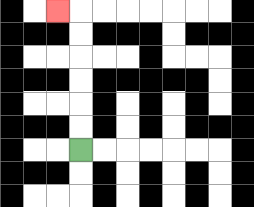{'start': '[3, 6]', 'end': '[2, 0]', 'path_directions': 'U,U,U,U,U,U,L', 'path_coordinates': '[[3, 6], [3, 5], [3, 4], [3, 3], [3, 2], [3, 1], [3, 0], [2, 0]]'}